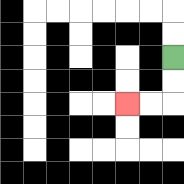{'start': '[7, 2]', 'end': '[5, 4]', 'path_directions': 'D,D,L,L', 'path_coordinates': '[[7, 2], [7, 3], [7, 4], [6, 4], [5, 4]]'}